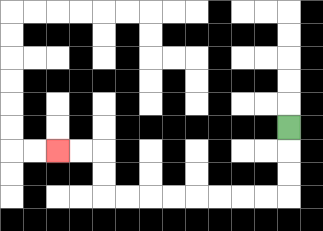{'start': '[12, 5]', 'end': '[2, 6]', 'path_directions': 'D,D,D,L,L,L,L,L,L,L,L,U,U,L,L', 'path_coordinates': '[[12, 5], [12, 6], [12, 7], [12, 8], [11, 8], [10, 8], [9, 8], [8, 8], [7, 8], [6, 8], [5, 8], [4, 8], [4, 7], [4, 6], [3, 6], [2, 6]]'}